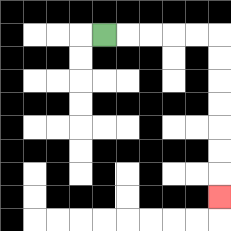{'start': '[4, 1]', 'end': '[9, 8]', 'path_directions': 'R,R,R,R,R,D,D,D,D,D,D,D', 'path_coordinates': '[[4, 1], [5, 1], [6, 1], [7, 1], [8, 1], [9, 1], [9, 2], [9, 3], [9, 4], [9, 5], [9, 6], [9, 7], [9, 8]]'}